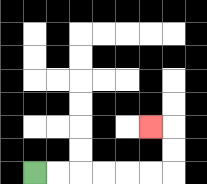{'start': '[1, 7]', 'end': '[6, 5]', 'path_directions': 'R,R,R,R,R,R,U,U,L', 'path_coordinates': '[[1, 7], [2, 7], [3, 7], [4, 7], [5, 7], [6, 7], [7, 7], [7, 6], [7, 5], [6, 5]]'}